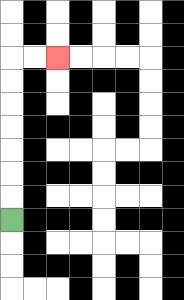{'start': '[0, 9]', 'end': '[2, 2]', 'path_directions': 'U,U,U,U,U,U,U,R,R', 'path_coordinates': '[[0, 9], [0, 8], [0, 7], [0, 6], [0, 5], [0, 4], [0, 3], [0, 2], [1, 2], [2, 2]]'}